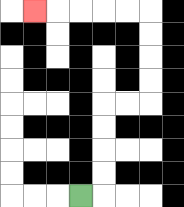{'start': '[3, 8]', 'end': '[1, 0]', 'path_directions': 'R,U,U,U,U,R,R,U,U,U,U,L,L,L,L,L', 'path_coordinates': '[[3, 8], [4, 8], [4, 7], [4, 6], [4, 5], [4, 4], [5, 4], [6, 4], [6, 3], [6, 2], [6, 1], [6, 0], [5, 0], [4, 0], [3, 0], [2, 0], [1, 0]]'}